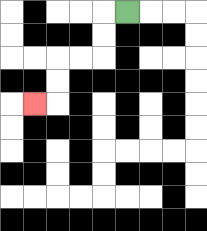{'start': '[5, 0]', 'end': '[1, 4]', 'path_directions': 'L,D,D,L,L,D,D,L', 'path_coordinates': '[[5, 0], [4, 0], [4, 1], [4, 2], [3, 2], [2, 2], [2, 3], [2, 4], [1, 4]]'}